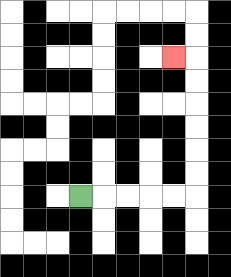{'start': '[3, 8]', 'end': '[7, 2]', 'path_directions': 'R,R,R,R,R,U,U,U,U,U,U,L', 'path_coordinates': '[[3, 8], [4, 8], [5, 8], [6, 8], [7, 8], [8, 8], [8, 7], [8, 6], [8, 5], [8, 4], [8, 3], [8, 2], [7, 2]]'}